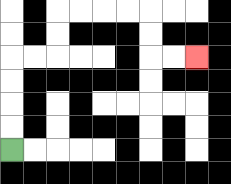{'start': '[0, 6]', 'end': '[8, 2]', 'path_directions': 'U,U,U,U,R,R,U,U,R,R,R,R,D,D,R,R', 'path_coordinates': '[[0, 6], [0, 5], [0, 4], [0, 3], [0, 2], [1, 2], [2, 2], [2, 1], [2, 0], [3, 0], [4, 0], [5, 0], [6, 0], [6, 1], [6, 2], [7, 2], [8, 2]]'}